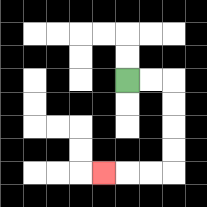{'start': '[5, 3]', 'end': '[4, 7]', 'path_directions': 'R,R,D,D,D,D,L,L,L', 'path_coordinates': '[[5, 3], [6, 3], [7, 3], [7, 4], [7, 5], [7, 6], [7, 7], [6, 7], [5, 7], [4, 7]]'}